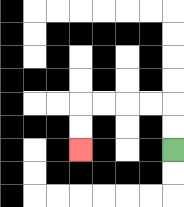{'start': '[7, 6]', 'end': '[3, 6]', 'path_directions': 'U,U,L,L,L,L,D,D', 'path_coordinates': '[[7, 6], [7, 5], [7, 4], [6, 4], [5, 4], [4, 4], [3, 4], [3, 5], [3, 6]]'}